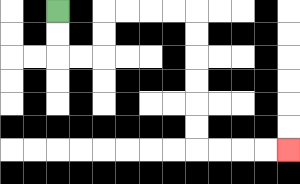{'start': '[2, 0]', 'end': '[12, 6]', 'path_directions': 'D,D,R,R,U,U,R,R,R,R,D,D,D,D,D,D,R,R,R,R', 'path_coordinates': '[[2, 0], [2, 1], [2, 2], [3, 2], [4, 2], [4, 1], [4, 0], [5, 0], [6, 0], [7, 0], [8, 0], [8, 1], [8, 2], [8, 3], [8, 4], [8, 5], [8, 6], [9, 6], [10, 6], [11, 6], [12, 6]]'}